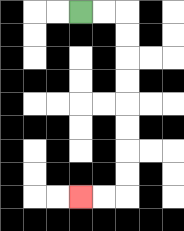{'start': '[3, 0]', 'end': '[3, 8]', 'path_directions': 'R,R,D,D,D,D,D,D,D,D,L,L', 'path_coordinates': '[[3, 0], [4, 0], [5, 0], [5, 1], [5, 2], [5, 3], [5, 4], [5, 5], [5, 6], [5, 7], [5, 8], [4, 8], [3, 8]]'}